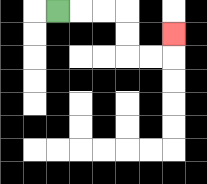{'start': '[2, 0]', 'end': '[7, 1]', 'path_directions': 'R,R,R,D,D,R,R,U', 'path_coordinates': '[[2, 0], [3, 0], [4, 0], [5, 0], [5, 1], [5, 2], [6, 2], [7, 2], [7, 1]]'}